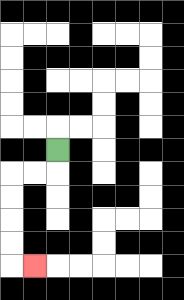{'start': '[2, 6]', 'end': '[1, 11]', 'path_directions': 'D,L,L,D,D,D,D,R', 'path_coordinates': '[[2, 6], [2, 7], [1, 7], [0, 7], [0, 8], [0, 9], [0, 10], [0, 11], [1, 11]]'}